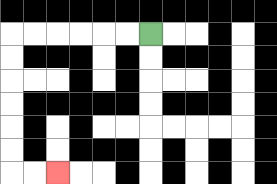{'start': '[6, 1]', 'end': '[2, 7]', 'path_directions': 'L,L,L,L,L,L,D,D,D,D,D,D,R,R', 'path_coordinates': '[[6, 1], [5, 1], [4, 1], [3, 1], [2, 1], [1, 1], [0, 1], [0, 2], [0, 3], [0, 4], [0, 5], [0, 6], [0, 7], [1, 7], [2, 7]]'}